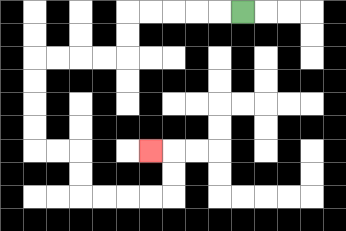{'start': '[10, 0]', 'end': '[6, 6]', 'path_directions': 'L,L,L,L,L,D,D,L,L,L,L,D,D,D,D,R,R,D,D,R,R,R,R,U,U,L', 'path_coordinates': '[[10, 0], [9, 0], [8, 0], [7, 0], [6, 0], [5, 0], [5, 1], [5, 2], [4, 2], [3, 2], [2, 2], [1, 2], [1, 3], [1, 4], [1, 5], [1, 6], [2, 6], [3, 6], [3, 7], [3, 8], [4, 8], [5, 8], [6, 8], [7, 8], [7, 7], [7, 6], [6, 6]]'}